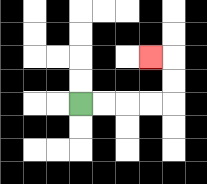{'start': '[3, 4]', 'end': '[6, 2]', 'path_directions': 'R,R,R,R,U,U,L', 'path_coordinates': '[[3, 4], [4, 4], [5, 4], [6, 4], [7, 4], [7, 3], [7, 2], [6, 2]]'}